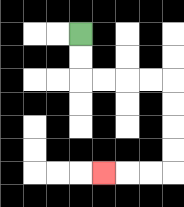{'start': '[3, 1]', 'end': '[4, 7]', 'path_directions': 'D,D,R,R,R,R,D,D,D,D,L,L,L', 'path_coordinates': '[[3, 1], [3, 2], [3, 3], [4, 3], [5, 3], [6, 3], [7, 3], [7, 4], [7, 5], [7, 6], [7, 7], [6, 7], [5, 7], [4, 7]]'}